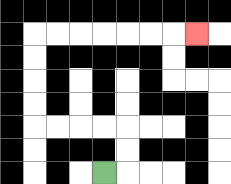{'start': '[4, 7]', 'end': '[8, 1]', 'path_directions': 'R,U,U,L,L,L,L,U,U,U,U,R,R,R,R,R,R,R', 'path_coordinates': '[[4, 7], [5, 7], [5, 6], [5, 5], [4, 5], [3, 5], [2, 5], [1, 5], [1, 4], [1, 3], [1, 2], [1, 1], [2, 1], [3, 1], [4, 1], [5, 1], [6, 1], [7, 1], [8, 1]]'}